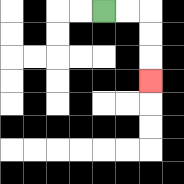{'start': '[4, 0]', 'end': '[6, 3]', 'path_directions': 'R,R,D,D,D', 'path_coordinates': '[[4, 0], [5, 0], [6, 0], [6, 1], [6, 2], [6, 3]]'}